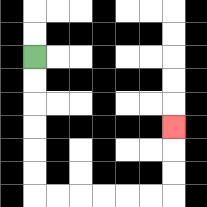{'start': '[1, 2]', 'end': '[7, 5]', 'path_directions': 'D,D,D,D,D,D,R,R,R,R,R,R,U,U,U', 'path_coordinates': '[[1, 2], [1, 3], [1, 4], [1, 5], [1, 6], [1, 7], [1, 8], [2, 8], [3, 8], [4, 8], [5, 8], [6, 8], [7, 8], [7, 7], [7, 6], [7, 5]]'}